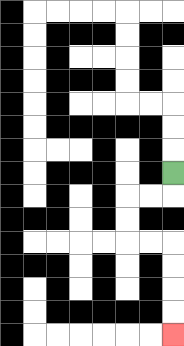{'start': '[7, 7]', 'end': '[7, 14]', 'path_directions': 'D,L,L,D,D,R,R,D,D,D,D', 'path_coordinates': '[[7, 7], [7, 8], [6, 8], [5, 8], [5, 9], [5, 10], [6, 10], [7, 10], [7, 11], [7, 12], [7, 13], [7, 14]]'}